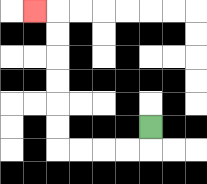{'start': '[6, 5]', 'end': '[1, 0]', 'path_directions': 'D,L,L,L,L,U,U,U,U,U,U,L', 'path_coordinates': '[[6, 5], [6, 6], [5, 6], [4, 6], [3, 6], [2, 6], [2, 5], [2, 4], [2, 3], [2, 2], [2, 1], [2, 0], [1, 0]]'}